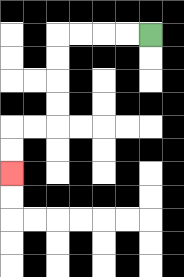{'start': '[6, 1]', 'end': '[0, 7]', 'path_directions': 'L,L,L,L,D,D,D,D,L,L,D,D', 'path_coordinates': '[[6, 1], [5, 1], [4, 1], [3, 1], [2, 1], [2, 2], [2, 3], [2, 4], [2, 5], [1, 5], [0, 5], [0, 6], [0, 7]]'}